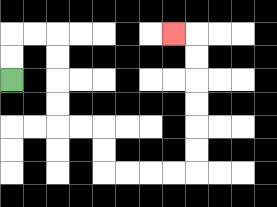{'start': '[0, 3]', 'end': '[7, 1]', 'path_directions': 'U,U,R,R,D,D,D,D,R,R,D,D,R,R,R,R,U,U,U,U,U,U,L', 'path_coordinates': '[[0, 3], [0, 2], [0, 1], [1, 1], [2, 1], [2, 2], [2, 3], [2, 4], [2, 5], [3, 5], [4, 5], [4, 6], [4, 7], [5, 7], [6, 7], [7, 7], [8, 7], [8, 6], [8, 5], [8, 4], [8, 3], [8, 2], [8, 1], [7, 1]]'}